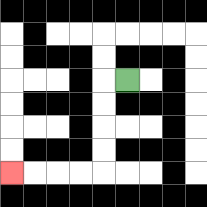{'start': '[5, 3]', 'end': '[0, 7]', 'path_directions': 'L,D,D,D,D,L,L,L,L', 'path_coordinates': '[[5, 3], [4, 3], [4, 4], [4, 5], [4, 6], [4, 7], [3, 7], [2, 7], [1, 7], [0, 7]]'}